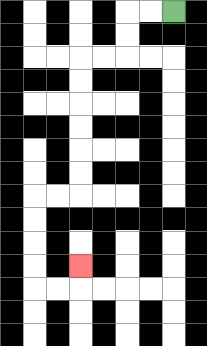{'start': '[7, 0]', 'end': '[3, 11]', 'path_directions': 'L,L,D,D,L,L,D,D,D,D,D,D,L,L,D,D,D,D,R,R,U', 'path_coordinates': '[[7, 0], [6, 0], [5, 0], [5, 1], [5, 2], [4, 2], [3, 2], [3, 3], [3, 4], [3, 5], [3, 6], [3, 7], [3, 8], [2, 8], [1, 8], [1, 9], [1, 10], [1, 11], [1, 12], [2, 12], [3, 12], [3, 11]]'}